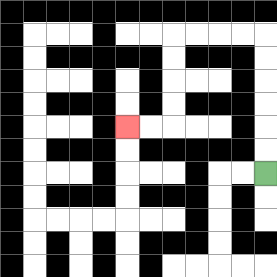{'start': '[11, 7]', 'end': '[5, 5]', 'path_directions': 'U,U,U,U,U,U,L,L,L,L,D,D,D,D,L,L', 'path_coordinates': '[[11, 7], [11, 6], [11, 5], [11, 4], [11, 3], [11, 2], [11, 1], [10, 1], [9, 1], [8, 1], [7, 1], [7, 2], [7, 3], [7, 4], [7, 5], [6, 5], [5, 5]]'}